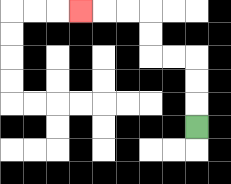{'start': '[8, 5]', 'end': '[3, 0]', 'path_directions': 'U,U,U,L,L,U,U,L,L,L', 'path_coordinates': '[[8, 5], [8, 4], [8, 3], [8, 2], [7, 2], [6, 2], [6, 1], [6, 0], [5, 0], [4, 0], [3, 0]]'}